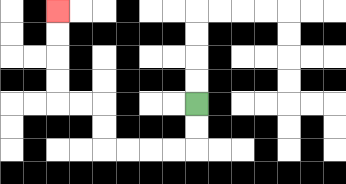{'start': '[8, 4]', 'end': '[2, 0]', 'path_directions': 'D,D,L,L,L,L,U,U,L,L,U,U,U,U', 'path_coordinates': '[[8, 4], [8, 5], [8, 6], [7, 6], [6, 6], [5, 6], [4, 6], [4, 5], [4, 4], [3, 4], [2, 4], [2, 3], [2, 2], [2, 1], [2, 0]]'}